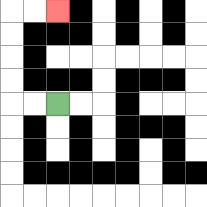{'start': '[2, 4]', 'end': '[2, 0]', 'path_directions': 'L,L,U,U,U,U,R,R', 'path_coordinates': '[[2, 4], [1, 4], [0, 4], [0, 3], [0, 2], [0, 1], [0, 0], [1, 0], [2, 0]]'}